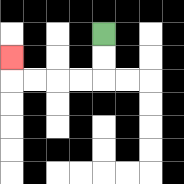{'start': '[4, 1]', 'end': '[0, 2]', 'path_directions': 'D,D,L,L,L,L,U', 'path_coordinates': '[[4, 1], [4, 2], [4, 3], [3, 3], [2, 3], [1, 3], [0, 3], [0, 2]]'}